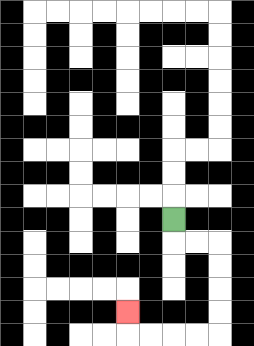{'start': '[7, 9]', 'end': '[5, 13]', 'path_directions': 'D,R,R,D,D,D,D,L,L,L,L,U', 'path_coordinates': '[[7, 9], [7, 10], [8, 10], [9, 10], [9, 11], [9, 12], [9, 13], [9, 14], [8, 14], [7, 14], [6, 14], [5, 14], [5, 13]]'}